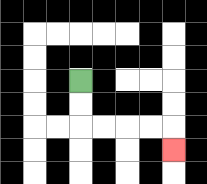{'start': '[3, 3]', 'end': '[7, 6]', 'path_directions': 'D,D,R,R,R,R,D', 'path_coordinates': '[[3, 3], [3, 4], [3, 5], [4, 5], [5, 5], [6, 5], [7, 5], [7, 6]]'}